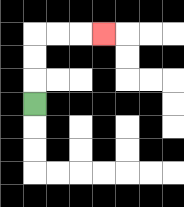{'start': '[1, 4]', 'end': '[4, 1]', 'path_directions': 'U,U,U,R,R,R', 'path_coordinates': '[[1, 4], [1, 3], [1, 2], [1, 1], [2, 1], [3, 1], [4, 1]]'}